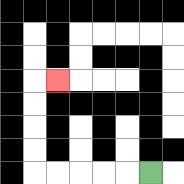{'start': '[6, 7]', 'end': '[2, 3]', 'path_directions': 'L,L,L,L,L,U,U,U,U,R', 'path_coordinates': '[[6, 7], [5, 7], [4, 7], [3, 7], [2, 7], [1, 7], [1, 6], [1, 5], [1, 4], [1, 3], [2, 3]]'}